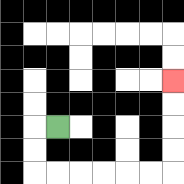{'start': '[2, 5]', 'end': '[7, 3]', 'path_directions': 'L,D,D,R,R,R,R,R,R,U,U,U,U', 'path_coordinates': '[[2, 5], [1, 5], [1, 6], [1, 7], [2, 7], [3, 7], [4, 7], [5, 7], [6, 7], [7, 7], [7, 6], [7, 5], [7, 4], [7, 3]]'}